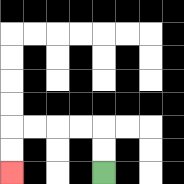{'start': '[4, 7]', 'end': '[0, 7]', 'path_directions': 'U,U,L,L,L,L,D,D', 'path_coordinates': '[[4, 7], [4, 6], [4, 5], [3, 5], [2, 5], [1, 5], [0, 5], [0, 6], [0, 7]]'}